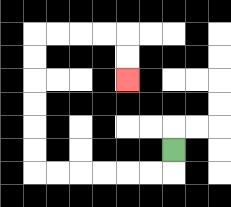{'start': '[7, 6]', 'end': '[5, 3]', 'path_directions': 'D,L,L,L,L,L,L,U,U,U,U,U,U,R,R,R,R,D,D', 'path_coordinates': '[[7, 6], [7, 7], [6, 7], [5, 7], [4, 7], [3, 7], [2, 7], [1, 7], [1, 6], [1, 5], [1, 4], [1, 3], [1, 2], [1, 1], [2, 1], [3, 1], [4, 1], [5, 1], [5, 2], [5, 3]]'}